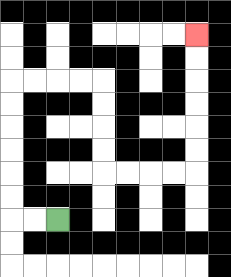{'start': '[2, 9]', 'end': '[8, 1]', 'path_directions': 'L,L,U,U,U,U,U,U,R,R,R,R,D,D,D,D,R,R,R,R,U,U,U,U,U,U', 'path_coordinates': '[[2, 9], [1, 9], [0, 9], [0, 8], [0, 7], [0, 6], [0, 5], [0, 4], [0, 3], [1, 3], [2, 3], [3, 3], [4, 3], [4, 4], [4, 5], [4, 6], [4, 7], [5, 7], [6, 7], [7, 7], [8, 7], [8, 6], [8, 5], [8, 4], [8, 3], [8, 2], [8, 1]]'}